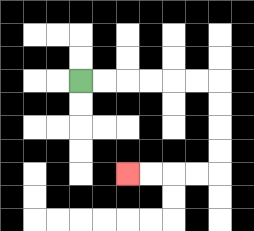{'start': '[3, 3]', 'end': '[5, 7]', 'path_directions': 'R,R,R,R,R,R,D,D,D,D,L,L,L,L', 'path_coordinates': '[[3, 3], [4, 3], [5, 3], [6, 3], [7, 3], [8, 3], [9, 3], [9, 4], [9, 5], [9, 6], [9, 7], [8, 7], [7, 7], [6, 7], [5, 7]]'}